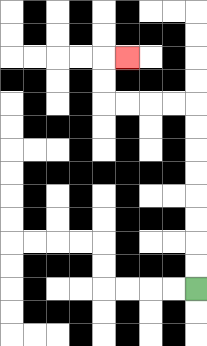{'start': '[8, 12]', 'end': '[5, 2]', 'path_directions': 'U,U,U,U,U,U,U,U,L,L,L,L,U,U,R', 'path_coordinates': '[[8, 12], [8, 11], [8, 10], [8, 9], [8, 8], [8, 7], [8, 6], [8, 5], [8, 4], [7, 4], [6, 4], [5, 4], [4, 4], [4, 3], [4, 2], [5, 2]]'}